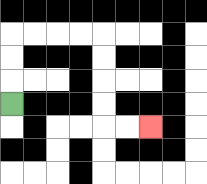{'start': '[0, 4]', 'end': '[6, 5]', 'path_directions': 'U,U,U,R,R,R,R,D,D,D,D,R,R', 'path_coordinates': '[[0, 4], [0, 3], [0, 2], [0, 1], [1, 1], [2, 1], [3, 1], [4, 1], [4, 2], [4, 3], [4, 4], [4, 5], [5, 5], [6, 5]]'}